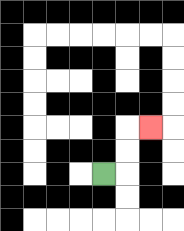{'start': '[4, 7]', 'end': '[6, 5]', 'path_directions': 'R,U,U,R', 'path_coordinates': '[[4, 7], [5, 7], [5, 6], [5, 5], [6, 5]]'}